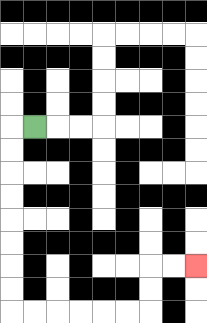{'start': '[1, 5]', 'end': '[8, 11]', 'path_directions': 'L,D,D,D,D,D,D,D,D,R,R,R,R,R,R,U,U,R,R', 'path_coordinates': '[[1, 5], [0, 5], [0, 6], [0, 7], [0, 8], [0, 9], [0, 10], [0, 11], [0, 12], [0, 13], [1, 13], [2, 13], [3, 13], [4, 13], [5, 13], [6, 13], [6, 12], [6, 11], [7, 11], [8, 11]]'}